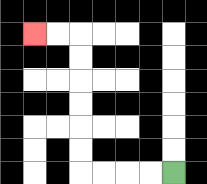{'start': '[7, 7]', 'end': '[1, 1]', 'path_directions': 'L,L,L,L,U,U,U,U,U,U,L,L', 'path_coordinates': '[[7, 7], [6, 7], [5, 7], [4, 7], [3, 7], [3, 6], [3, 5], [3, 4], [3, 3], [3, 2], [3, 1], [2, 1], [1, 1]]'}